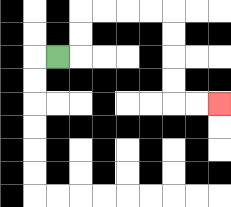{'start': '[2, 2]', 'end': '[9, 4]', 'path_directions': 'R,U,U,R,R,R,R,D,D,D,D,R,R', 'path_coordinates': '[[2, 2], [3, 2], [3, 1], [3, 0], [4, 0], [5, 0], [6, 0], [7, 0], [7, 1], [7, 2], [7, 3], [7, 4], [8, 4], [9, 4]]'}